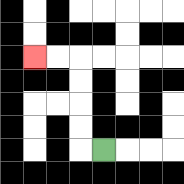{'start': '[4, 6]', 'end': '[1, 2]', 'path_directions': 'L,U,U,U,U,L,L', 'path_coordinates': '[[4, 6], [3, 6], [3, 5], [3, 4], [3, 3], [3, 2], [2, 2], [1, 2]]'}